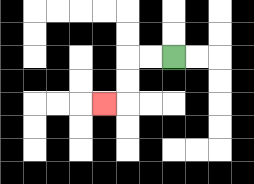{'start': '[7, 2]', 'end': '[4, 4]', 'path_directions': 'L,L,D,D,L', 'path_coordinates': '[[7, 2], [6, 2], [5, 2], [5, 3], [5, 4], [4, 4]]'}